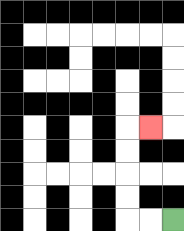{'start': '[7, 9]', 'end': '[6, 5]', 'path_directions': 'L,L,U,U,U,U,R', 'path_coordinates': '[[7, 9], [6, 9], [5, 9], [5, 8], [5, 7], [5, 6], [5, 5], [6, 5]]'}